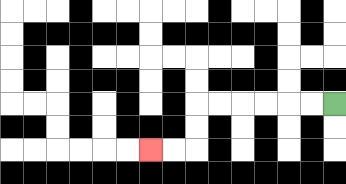{'start': '[14, 4]', 'end': '[6, 6]', 'path_directions': 'L,L,L,L,L,L,D,D,L,L', 'path_coordinates': '[[14, 4], [13, 4], [12, 4], [11, 4], [10, 4], [9, 4], [8, 4], [8, 5], [8, 6], [7, 6], [6, 6]]'}